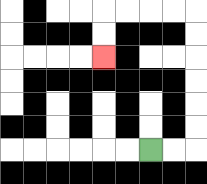{'start': '[6, 6]', 'end': '[4, 2]', 'path_directions': 'R,R,U,U,U,U,U,U,L,L,L,L,D,D', 'path_coordinates': '[[6, 6], [7, 6], [8, 6], [8, 5], [8, 4], [8, 3], [8, 2], [8, 1], [8, 0], [7, 0], [6, 0], [5, 0], [4, 0], [4, 1], [4, 2]]'}